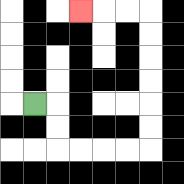{'start': '[1, 4]', 'end': '[3, 0]', 'path_directions': 'R,D,D,R,R,R,R,U,U,U,U,U,U,L,L,L', 'path_coordinates': '[[1, 4], [2, 4], [2, 5], [2, 6], [3, 6], [4, 6], [5, 6], [6, 6], [6, 5], [6, 4], [6, 3], [6, 2], [6, 1], [6, 0], [5, 0], [4, 0], [3, 0]]'}